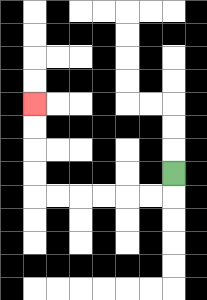{'start': '[7, 7]', 'end': '[1, 4]', 'path_directions': 'D,L,L,L,L,L,L,U,U,U,U', 'path_coordinates': '[[7, 7], [7, 8], [6, 8], [5, 8], [4, 8], [3, 8], [2, 8], [1, 8], [1, 7], [1, 6], [1, 5], [1, 4]]'}